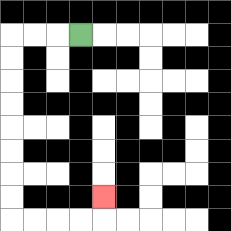{'start': '[3, 1]', 'end': '[4, 8]', 'path_directions': 'L,L,L,D,D,D,D,D,D,D,D,R,R,R,R,U', 'path_coordinates': '[[3, 1], [2, 1], [1, 1], [0, 1], [0, 2], [0, 3], [0, 4], [0, 5], [0, 6], [0, 7], [0, 8], [0, 9], [1, 9], [2, 9], [3, 9], [4, 9], [4, 8]]'}